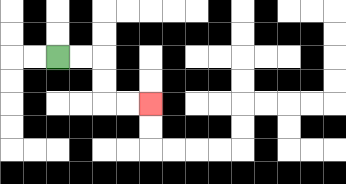{'start': '[2, 2]', 'end': '[6, 4]', 'path_directions': 'R,R,D,D,R,R', 'path_coordinates': '[[2, 2], [3, 2], [4, 2], [4, 3], [4, 4], [5, 4], [6, 4]]'}